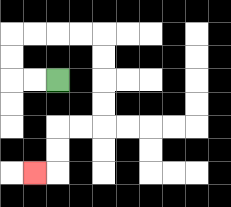{'start': '[2, 3]', 'end': '[1, 7]', 'path_directions': 'L,L,U,U,R,R,R,R,D,D,D,D,L,L,D,D,L', 'path_coordinates': '[[2, 3], [1, 3], [0, 3], [0, 2], [0, 1], [1, 1], [2, 1], [3, 1], [4, 1], [4, 2], [4, 3], [4, 4], [4, 5], [3, 5], [2, 5], [2, 6], [2, 7], [1, 7]]'}